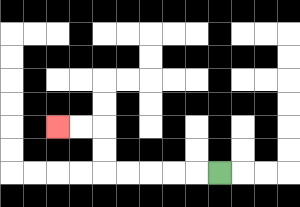{'start': '[9, 7]', 'end': '[2, 5]', 'path_directions': 'L,L,L,L,L,U,U,L,L', 'path_coordinates': '[[9, 7], [8, 7], [7, 7], [6, 7], [5, 7], [4, 7], [4, 6], [4, 5], [3, 5], [2, 5]]'}